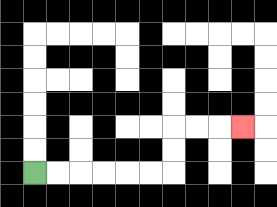{'start': '[1, 7]', 'end': '[10, 5]', 'path_directions': 'R,R,R,R,R,R,U,U,R,R,R', 'path_coordinates': '[[1, 7], [2, 7], [3, 7], [4, 7], [5, 7], [6, 7], [7, 7], [7, 6], [7, 5], [8, 5], [9, 5], [10, 5]]'}